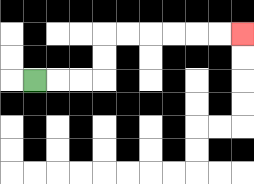{'start': '[1, 3]', 'end': '[10, 1]', 'path_directions': 'R,R,R,U,U,R,R,R,R,R,R', 'path_coordinates': '[[1, 3], [2, 3], [3, 3], [4, 3], [4, 2], [4, 1], [5, 1], [6, 1], [7, 1], [8, 1], [9, 1], [10, 1]]'}